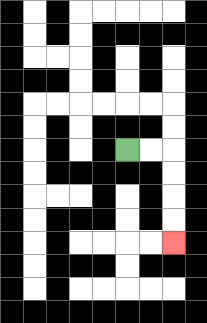{'start': '[5, 6]', 'end': '[7, 10]', 'path_directions': 'R,R,D,D,D,D', 'path_coordinates': '[[5, 6], [6, 6], [7, 6], [7, 7], [7, 8], [7, 9], [7, 10]]'}